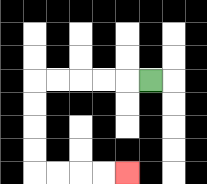{'start': '[6, 3]', 'end': '[5, 7]', 'path_directions': 'L,L,L,L,L,D,D,D,D,R,R,R,R', 'path_coordinates': '[[6, 3], [5, 3], [4, 3], [3, 3], [2, 3], [1, 3], [1, 4], [1, 5], [1, 6], [1, 7], [2, 7], [3, 7], [4, 7], [5, 7]]'}